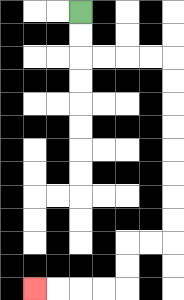{'start': '[3, 0]', 'end': '[1, 12]', 'path_directions': 'D,D,R,R,R,R,D,D,D,D,D,D,D,D,L,L,D,D,L,L,L,L', 'path_coordinates': '[[3, 0], [3, 1], [3, 2], [4, 2], [5, 2], [6, 2], [7, 2], [7, 3], [7, 4], [7, 5], [7, 6], [7, 7], [7, 8], [7, 9], [7, 10], [6, 10], [5, 10], [5, 11], [5, 12], [4, 12], [3, 12], [2, 12], [1, 12]]'}